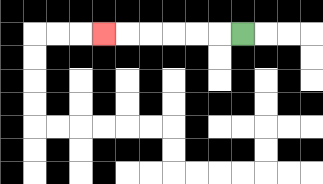{'start': '[10, 1]', 'end': '[4, 1]', 'path_directions': 'L,L,L,L,L,L', 'path_coordinates': '[[10, 1], [9, 1], [8, 1], [7, 1], [6, 1], [5, 1], [4, 1]]'}